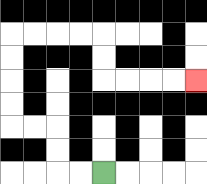{'start': '[4, 7]', 'end': '[8, 3]', 'path_directions': 'L,L,U,U,L,L,U,U,U,U,R,R,R,R,D,D,R,R,R,R', 'path_coordinates': '[[4, 7], [3, 7], [2, 7], [2, 6], [2, 5], [1, 5], [0, 5], [0, 4], [0, 3], [0, 2], [0, 1], [1, 1], [2, 1], [3, 1], [4, 1], [4, 2], [4, 3], [5, 3], [6, 3], [7, 3], [8, 3]]'}